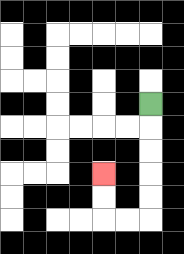{'start': '[6, 4]', 'end': '[4, 7]', 'path_directions': 'D,D,D,D,D,L,L,U,U', 'path_coordinates': '[[6, 4], [6, 5], [6, 6], [6, 7], [6, 8], [6, 9], [5, 9], [4, 9], [4, 8], [4, 7]]'}